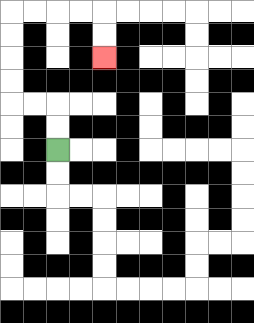{'start': '[2, 6]', 'end': '[4, 2]', 'path_directions': 'U,U,L,L,U,U,U,U,R,R,R,R,D,D', 'path_coordinates': '[[2, 6], [2, 5], [2, 4], [1, 4], [0, 4], [0, 3], [0, 2], [0, 1], [0, 0], [1, 0], [2, 0], [3, 0], [4, 0], [4, 1], [4, 2]]'}